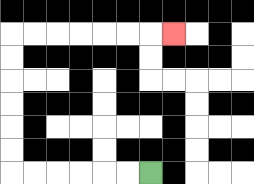{'start': '[6, 7]', 'end': '[7, 1]', 'path_directions': 'L,L,L,L,L,L,U,U,U,U,U,U,R,R,R,R,R,R,R', 'path_coordinates': '[[6, 7], [5, 7], [4, 7], [3, 7], [2, 7], [1, 7], [0, 7], [0, 6], [0, 5], [0, 4], [0, 3], [0, 2], [0, 1], [1, 1], [2, 1], [3, 1], [4, 1], [5, 1], [6, 1], [7, 1]]'}